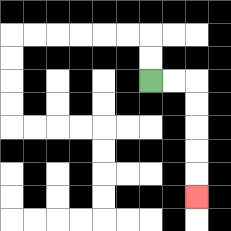{'start': '[6, 3]', 'end': '[8, 8]', 'path_directions': 'R,R,D,D,D,D,D', 'path_coordinates': '[[6, 3], [7, 3], [8, 3], [8, 4], [8, 5], [8, 6], [8, 7], [8, 8]]'}